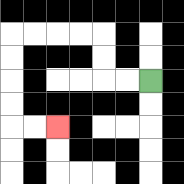{'start': '[6, 3]', 'end': '[2, 5]', 'path_directions': 'L,L,U,U,L,L,L,L,D,D,D,D,R,R', 'path_coordinates': '[[6, 3], [5, 3], [4, 3], [4, 2], [4, 1], [3, 1], [2, 1], [1, 1], [0, 1], [0, 2], [0, 3], [0, 4], [0, 5], [1, 5], [2, 5]]'}